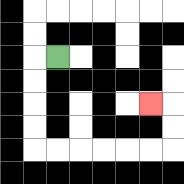{'start': '[2, 2]', 'end': '[6, 4]', 'path_directions': 'L,D,D,D,D,R,R,R,R,R,R,U,U,L', 'path_coordinates': '[[2, 2], [1, 2], [1, 3], [1, 4], [1, 5], [1, 6], [2, 6], [3, 6], [4, 6], [5, 6], [6, 6], [7, 6], [7, 5], [7, 4], [6, 4]]'}